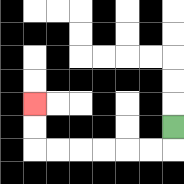{'start': '[7, 5]', 'end': '[1, 4]', 'path_directions': 'D,L,L,L,L,L,L,U,U', 'path_coordinates': '[[7, 5], [7, 6], [6, 6], [5, 6], [4, 6], [3, 6], [2, 6], [1, 6], [1, 5], [1, 4]]'}